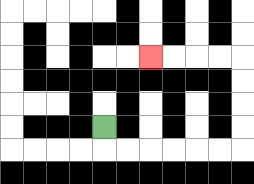{'start': '[4, 5]', 'end': '[6, 2]', 'path_directions': 'D,R,R,R,R,R,R,U,U,U,U,L,L,L,L', 'path_coordinates': '[[4, 5], [4, 6], [5, 6], [6, 6], [7, 6], [8, 6], [9, 6], [10, 6], [10, 5], [10, 4], [10, 3], [10, 2], [9, 2], [8, 2], [7, 2], [6, 2]]'}